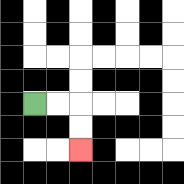{'start': '[1, 4]', 'end': '[3, 6]', 'path_directions': 'R,R,D,D', 'path_coordinates': '[[1, 4], [2, 4], [3, 4], [3, 5], [3, 6]]'}